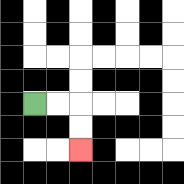{'start': '[1, 4]', 'end': '[3, 6]', 'path_directions': 'R,R,D,D', 'path_coordinates': '[[1, 4], [2, 4], [3, 4], [3, 5], [3, 6]]'}